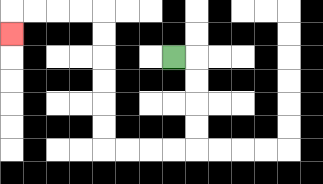{'start': '[7, 2]', 'end': '[0, 1]', 'path_directions': 'R,D,D,D,D,L,L,L,L,U,U,U,U,U,U,L,L,L,L,D', 'path_coordinates': '[[7, 2], [8, 2], [8, 3], [8, 4], [8, 5], [8, 6], [7, 6], [6, 6], [5, 6], [4, 6], [4, 5], [4, 4], [4, 3], [4, 2], [4, 1], [4, 0], [3, 0], [2, 0], [1, 0], [0, 0], [0, 1]]'}